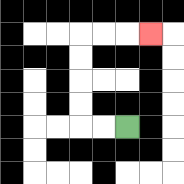{'start': '[5, 5]', 'end': '[6, 1]', 'path_directions': 'L,L,U,U,U,U,R,R,R', 'path_coordinates': '[[5, 5], [4, 5], [3, 5], [3, 4], [3, 3], [3, 2], [3, 1], [4, 1], [5, 1], [6, 1]]'}